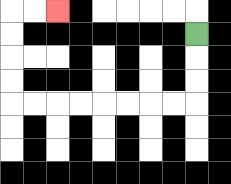{'start': '[8, 1]', 'end': '[2, 0]', 'path_directions': 'D,D,D,L,L,L,L,L,L,L,L,U,U,U,U,R,R', 'path_coordinates': '[[8, 1], [8, 2], [8, 3], [8, 4], [7, 4], [6, 4], [5, 4], [4, 4], [3, 4], [2, 4], [1, 4], [0, 4], [0, 3], [0, 2], [0, 1], [0, 0], [1, 0], [2, 0]]'}